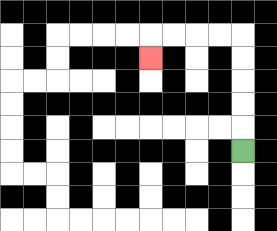{'start': '[10, 6]', 'end': '[6, 2]', 'path_directions': 'U,U,U,U,U,L,L,L,L,D', 'path_coordinates': '[[10, 6], [10, 5], [10, 4], [10, 3], [10, 2], [10, 1], [9, 1], [8, 1], [7, 1], [6, 1], [6, 2]]'}